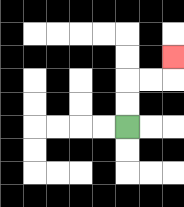{'start': '[5, 5]', 'end': '[7, 2]', 'path_directions': 'U,U,R,R,U', 'path_coordinates': '[[5, 5], [5, 4], [5, 3], [6, 3], [7, 3], [7, 2]]'}